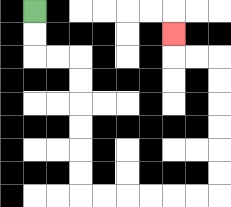{'start': '[1, 0]', 'end': '[7, 1]', 'path_directions': 'D,D,R,R,D,D,D,D,D,D,R,R,R,R,R,R,U,U,U,U,U,U,L,L,U', 'path_coordinates': '[[1, 0], [1, 1], [1, 2], [2, 2], [3, 2], [3, 3], [3, 4], [3, 5], [3, 6], [3, 7], [3, 8], [4, 8], [5, 8], [6, 8], [7, 8], [8, 8], [9, 8], [9, 7], [9, 6], [9, 5], [9, 4], [9, 3], [9, 2], [8, 2], [7, 2], [7, 1]]'}